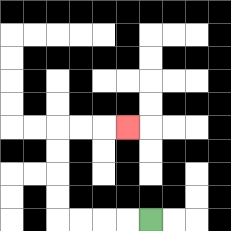{'start': '[6, 9]', 'end': '[5, 5]', 'path_directions': 'L,L,L,L,U,U,U,U,R,R,R', 'path_coordinates': '[[6, 9], [5, 9], [4, 9], [3, 9], [2, 9], [2, 8], [2, 7], [2, 6], [2, 5], [3, 5], [4, 5], [5, 5]]'}